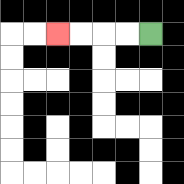{'start': '[6, 1]', 'end': '[2, 1]', 'path_directions': 'L,L,L,L', 'path_coordinates': '[[6, 1], [5, 1], [4, 1], [3, 1], [2, 1]]'}